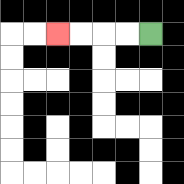{'start': '[6, 1]', 'end': '[2, 1]', 'path_directions': 'L,L,L,L', 'path_coordinates': '[[6, 1], [5, 1], [4, 1], [3, 1], [2, 1]]'}